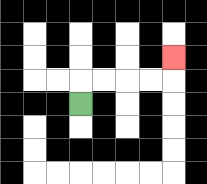{'start': '[3, 4]', 'end': '[7, 2]', 'path_directions': 'U,R,R,R,R,U', 'path_coordinates': '[[3, 4], [3, 3], [4, 3], [5, 3], [6, 3], [7, 3], [7, 2]]'}